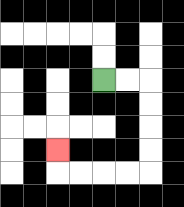{'start': '[4, 3]', 'end': '[2, 6]', 'path_directions': 'R,R,D,D,D,D,L,L,L,L,U', 'path_coordinates': '[[4, 3], [5, 3], [6, 3], [6, 4], [6, 5], [6, 6], [6, 7], [5, 7], [4, 7], [3, 7], [2, 7], [2, 6]]'}